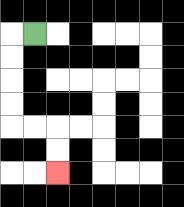{'start': '[1, 1]', 'end': '[2, 7]', 'path_directions': 'L,D,D,D,D,R,R,D,D', 'path_coordinates': '[[1, 1], [0, 1], [0, 2], [0, 3], [0, 4], [0, 5], [1, 5], [2, 5], [2, 6], [2, 7]]'}